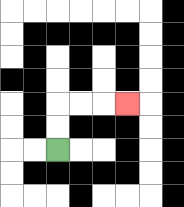{'start': '[2, 6]', 'end': '[5, 4]', 'path_directions': 'U,U,R,R,R', 'path_coordinates': '[[2, 6], [2, 5], [2, 4], [3, 4], [4, 4], [5, 4]]'}